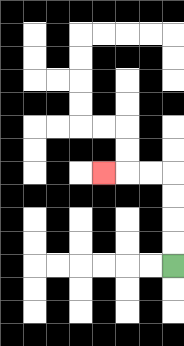{'start': '[7, 11]', 'end': '[4, 7]', 'path_directions': 'U,U,U,U,L,L,L', 'path_coordinates': '[[7, 11], [7, 10], [7, 9], [7, 8], [7, 7], [6, 7], [5, 7], [4, 7]]'}